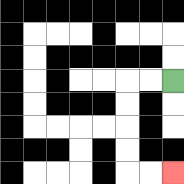{'start': '[7, 3]', 'end': '[7, 7]', 'path_directions': 'L,L,D,D,D,D,R,R', 'path_coordinates': '[[7, 3], [6, 3], [5, 3], [5, 4], [5, 5], [5, 6], [5, 7], [6, 7], [7, 7]]'}